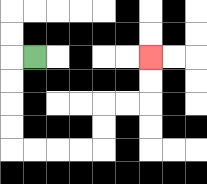{'start': '[1, 2]', 'end': '[6, 2]', 'path_directions': 'L,D,D,D,D,R,R,R,R,U,U,R,R,U,U', 'path_coordinates': '[[1, 2], [0, 2], [0, 3], [0, 4], [0, 5], [0, 6], [1, 6], [2, 6], [3, 6], [4, 6], [4, 5], [4, 4], [5, 4], [6, 4], [6, 3], [6, 2]]'}